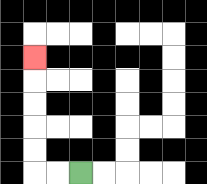{'start': '[3, 7]', 'end': '[1, 2]', 'path_directions': 'L,L,U,U,U,U,U', 'path_coordinates': '[[3, 7], [2, 7], [1, 7], [1, 6], [1, 5], [1, 4], [1, 3], [1, 2]]'}